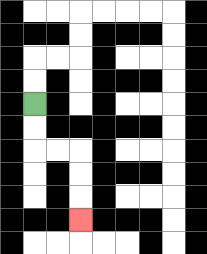{'start': '[1, 4]', 'end': '[3, 9]', 'path_directions': 'D,D,R,R,D,D,D', 'path_coordinates': '[[1, 4], [1, 5], [1, 6], [2, 6], [3, 6], [3, 7], [3, 8], [3, 9]]'}